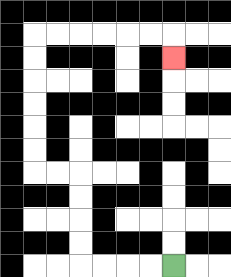{'start': '[7, 11]', 'end': '[7, 2]', 'path_directions': 'L,L,L,L,U,U,U,U,L,L,U,U,U,U,U,U,R,R,R,R,R,R,D', 'path_coordinates': '[[7, 11], [6, 11], [5, 11], [4, 11], [3, 11], [3, 10], [3, 9], [3, 8], [3, 7], [2, 7], [1, 7], [1, 6], [1, 5], [1, 4], [1, 3], [1, 2], [1, 1], [2, 1], [3, 1], [4, 1], [5, 1], [6, 1], [7, 1], [7, 2]]'}